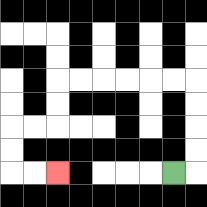{'start': '[7, 7]', 'end': '[2, 7]', 'path_directions': 'R,U,U,U,U,L,L,L,L,L,L,D,D,L,L,D,D,R,R', 'path_coordinates': '[[7, 7], [8, 7], [8, 6], [8, 5], [8, 4], [8, 3], [7, 3], [6, 3], [5, 3], [4, 3], [3, 3], [2, 3], [2, 4], [2, 5], [1, 5], [0, 5], [0, 6], [0, 7], [1, 7], [2, 7]]'}